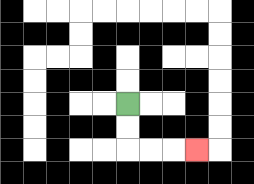{'start': '[5, 4]', 'end': '[8, 6]', 'path_directions': 'D,D,R,R,R', 'path_coordinates': '[[5, 4], [5, 5], [5, 6], [6, 6], [7, 6], [8, 6]]'}